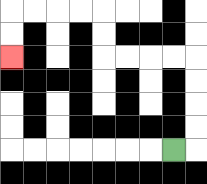{'start': '[7, 6]', 'end': '[0, 2]', 'path_directions': 'R,U,U,U,U,L,L,L,L,U,U,L,L,L,L,D,D', 'path_coordinates': '[[7, 6], [8, 6], [8, 5], [8, 4], [8, 3], [8, 2], [7, 2], [6, 2], [5, 2], [4, 2], [4, 1], [4, 0], [3, 0], [2, 0], [1, 0], [0, 0], [0, 1], [0, 2]]'}